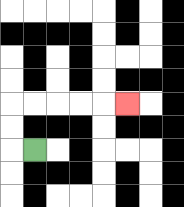{'start': '[1, 6]', 'end': '[5, 4]', 'path_directions': 'L,U,U,R,R,R,R,R', 'path_coordinates': '[[1, 6], [0, 6], [0, 5], [0, 4], [1, 4], [2, 4], [3, 4], [4, 4], [5, 4]]'}